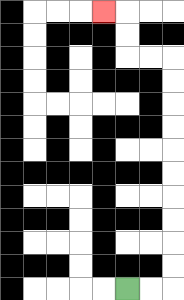{'start': '[5, 12]', 'end': '[4, 0]', 'path_directions': 'R,R,U,U,U,U,U,U,U,U,U,U,L,L,U,U,L', 'path_coordinates': '[[5, 12], [6, 12], [7, 12], [7, 11], [7, 10], [7, 9], [7, 8], [7, 7], [7, 6], [7, 5], [7, 4], [7, 3], [7, 2], [6, 2], [5, 2], [5, 1], [5, 0], [4, 0]]'}